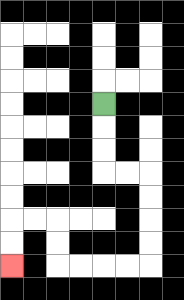{'start': '[4, 4]', 'end': '[0, 11]', 'path_directions': 'D,D,D,R,R,D,D,D,D,L,L,L,L,U,U,L,L,D,D', 'path_coordinates': '[[4, 4], [4, 5], [4, 6], [4, 7], [5, 7], [6, 7], [6, 8], [6, 9], [6, 10], [6, 11], [5, 11], [4, 11], [3, 11], [2, 11], [2, 10], [2, 9], [1, 9], [0, 9], [0, 10], [0, 11]]'}